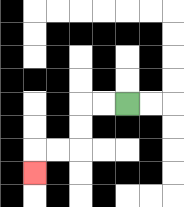{'start': '[5, 4]', 'end': '[1, 7]', 'path_directions': 'L,L,D,D,L,L,D', 'path_coordinates': '[[5, 4], [4, 4], [3, 4], [3, 5], [3, 6], [2, 6], [1, 6], [1, 7]]'}